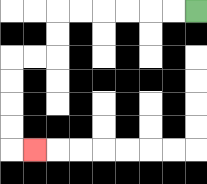{'start': '[8, 0]', 'end': '[1, 6]', 'path_directions': 'L,L,L,L,L,L,D,D,L,L,D,D,D,D,R', 'path_coordinates': '[[8, 0], [7, 0], [6, 0], [5, 0], [4, 0], [3, 0], [2, 0], [2, 1], [2, 2], [1, 2], [0, 2], [0, 3], [0, 4], [0, 5], [0, 6], [1, 6]]'}